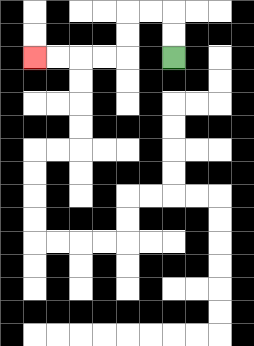{'start': '[7, 2]', 'end': '[1, 2]', 'path_directions': 'U,U,L,L,D,D,L,L,L,L', 'path_coordinates': '[[7, 2], [7, 1], [7, 0], [6, 0], [5, 0], [5, 1], [5, 2], [4, 2], [3, 2], [2, 2], [1, 2]]'}